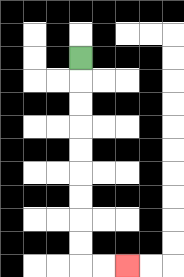{'start': '[3, 2]', 'end': '[5, 11]', 'path_directions': 'D,D,D,D,D,D,D,D,D,R,R', 'path_coordinates': '[[3, 2], [3, 3], [3, 4], [3, 5], [3, 6], [3, 7], [3, 8], [3, 9], [3, 10], [3, 11], [4, 11], [5, 11]]'}